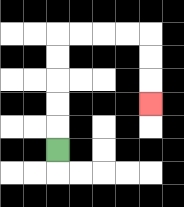{'start': '[2, 6]', 'end': '[6, 4]', 'path_directions': 'U,U,U,U,U,R,R,R,R,D,D,D', 'path_coordinates': '[[2, 6], [2, 5], [2, 4], [2, 3], [2, 2], [2, 1], [3, 1], [4, 1], [5, 1], [6, 1], [6, 2], [6, 3], [6, 4]]'}